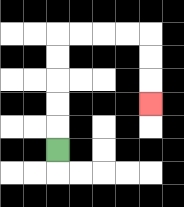{'start': '[2, 6]', 'end': '[6, 4]', 'path_directions': 'U,U,U,U,U,R,R,R,R,D,D,D', 'path_coordinates': '[[2, 6], [2, 5], [2, 4], [2, 3], [2, 2], [2, 1], [3, 1], [4, 1], [5, 1], [6, 1], [6, 2], [6, 3], [6, 4]]'}